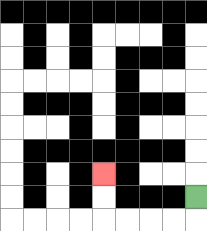{'start': '[8, 8]', 'end': '[4, 7]', 'path_directions': 'D,L,L,L,L,U,U', 'path_coordinates': '[[8, 8], [8, 9], [7, 9], [6, 9], [5, 9], [4, 9], [4, 8], [4, 7]]'}